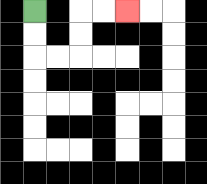{'start': '[1, 0]', 'end': '[5, 0]', 'path_directions': 'D,D,R,R,U,U,R,R', 'path_coordinates': '[[1, 0], [1, 1], [1, 2], [2, 2], [3, 2], [3, 1], [3, 0], [4, 0], [5, 0]]'}